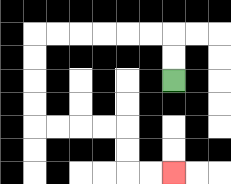{'start': '[7, 3]', 'end': '[7, 7]', 'path_directions': 'U,U,L,L,L,L,L,L,D,D,D,D,R,R,R,R,D,D,R,R', 'path_coordinates': '[[7, 3], [7, 2], [7, 1], [6, 1], [5, 1], [4, 1], [3, 1], [2, 1], [1, 1], [1, 2], [1, 3], [1, 4], [1, 5], [2, 5], [3, 5], [4, 5], [5, 5], [5, 6], [5, 7], [6, 7], [7, 7]]'}